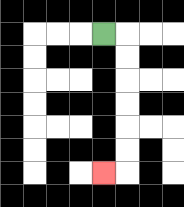{'start': '[4, 1]', 'end': '[4, 7]', 'path_directions': 'R,D,D,D,D,D,D,L', 'path_coordinates': '[[4, 1], [5, 1], [5, 2], [5, 3], [5, 4], [5, 5], [5, 6], [5, 7], [4, 7]]'}